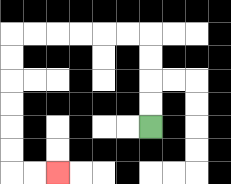{'start': '[6, 5]', 'end': '[2, 7]', 'path_directions': 'U,U,U,U,L,L,L,L,L,L,D,D,D,D,D,D,R,R', 'path_coordinates': '[[6, 5], [6, 4], [6, 3], [6, 2], [6, 1], [5, 1], [4, 1], [3, 1], [2, 1], [1, 1], [0, 1], [0, 2], [0, 3], [0, 4], [0, 5], [0, 6], [0, 7], [1, 7], [2, 7]]'}